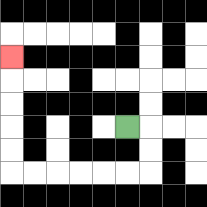{'start': '[5, 5]', 'end': '[0, 2]', 'path_directions': 'R,D,D,L,L,L,L,L,L,U,U,U,U,U', 'path_coordinates': '[[5, 5], [6, 5], [6, 6], [6, 7], [5, 7], [4, 7], [3, 7], [2, 7], [1, 7], [0, 7], [0, 6], [0, 5], [0, 4], [0, 3], [0, 2]]'}